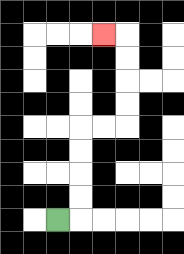{'start': '[2, 9]', 'end': '[4, 1]', 'path_directions': 'R,U,U,U,U,R,R,U,U,U,U,L', 'path_coordinates': '[[2, 9], [3, 9], [3, 8], [3, 7], [3, 6], [3, 5], [4, 5], [5, 5], [5, 4], [5, 3], [5, 2], [5, 1], [4, 1]]'}